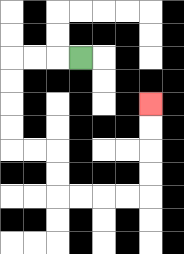{'start': '[3, 2]', 'end': '[6, 4]', 'path_directions': 'L,L,L,D,D,D,D,R,R,D,D,R,R,R,R,U,U,U,U', 'path_coordinates': '[[3, 2], [2, 2], [1, 2], [0, 2], [0, 3], [0, 4], [0, 5], [0, 6], [1, 6], [2, 6], [2, 7], [2, 8], [3, 8], [4, 8], [5, 8], [6, 8], [6, 7], [6, 6], [6, 5], [6, 4]]'}